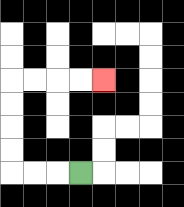{'start': '[3, 7]', 'end': '[4, 3]', 'path_directions': 'L,L,L,U,U,U,U,R,R,R,R', 'path_coordinates': '[[3, 7], [2, 7], [1, 7], [0, 7], [0, 6], [0, 5], [0, 4], [0, 3], [1, 3], [2, 3], [3, 3], [4, 3]]'}